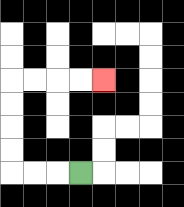{'start': '[3, 7]', 'end': '[4, 3]', 'path_directions': 'L,L,L,U,U,U,U,R,R,R,R', 'path_coordinates': '[[3, 7], [2, 7], [1, 7], [0, 7], [0, 6], [0, 5], [0, 4], [0, 3], [1, 3], [2, 3], [3, 3], [4, 3]]'}